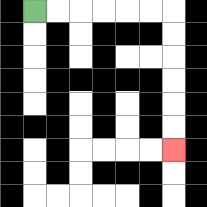{'start': '[1, 0]', 'end': '[7, 6]', 'path_directions': 'R,R,R,R,R,R,D,D,D,D,D,D', 'path_coordinates': '[[1, 0], [2, 0], [3, 0], [4, 0], [5, 0], [6, 0], [7, 0], [7, 1], [7, 2], [7, 3], [7, 4], [7, 5], [7, 6]]'}